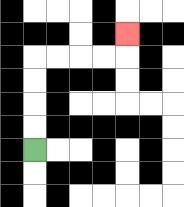{'start': '[1, 6]', 'end': '[5, 1]', 'path_directions': 'U,U,U,U,R,R,R,R,U', 'path_coordinates': '[[1, 6], [1, 5], [1, 4], [1, 3], [1, 2], [2, 2], [3, 2], [4, 2], [5, 2], [5, 1]]'}